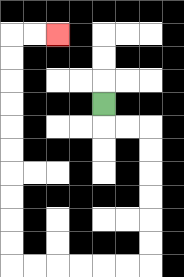{'start': '[4, 4]', 'end': '[2, 1]', 'path_directions': 'D,R,R,D,D,D,D,D,D,L,L,L,L,L,L,U,U,U,U,U,U,U,U,U,U,R,R', 'path_coordinates': '[[4, 4], [4, 5], [5, 5], [6, 5], [6, 6], [6, 7], [6, 8], [6, 9], [6, 10], [6, 11], [5, 11], [4, 11], [3, 11], [2, 11], [1, 11], [0, 11], [0, 10], [0, 9], [0, 8], [0, 7], [0, 6], [0, 5], [0, 4], [0, 3], [0, 2], [0, 1], [1, 1], [2, 1]]'}